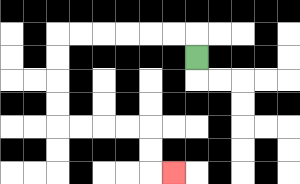{'start': '[8, 2]', 'end': '[7, 7]', 'path_directions': 'U,L,L,L,L,L,L,D,D,D,D,R,R,R,R,D,D,R', 'path_coordinates': '[[8, 2], [8, 1], [7, 1], [6, 1], [5, 1], [4, 1], [3, 1], [2, 1], [2, 2], [2, 3], [2, 4], [2, 5], [3, 5], [4, 5], [5, 5], [6, 5], [6, 6], [6, 7], [7, 7]]'}